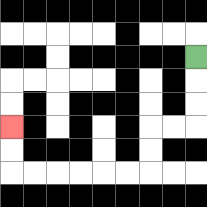{'start': '[8, 2]', 'end': '[0, 5]', 'path_directions': 'D,D,D,L,L,D,D,L,L,L,L,L,L,U,U', 'path_coordinates': '[[8, 2], [8, 3], [8, 4], [8, 5], [7, 5], [6, 5], [6, 6], [6, 7], [5, 7], [4, 7], [3, 7], [2, 7], [1, 7], [0, 7], [0, 6], [0, 5]]'}